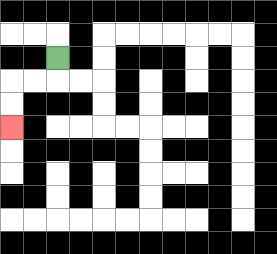{'start': '[2, 2]', 'end': '[0, 5]', 'path_directions': 'D,L,L,D,D', 'path_coordinates': '[[2, 2], [2, 3], [1, 3], [0, 3], [0, 4], [0, 5]]'}